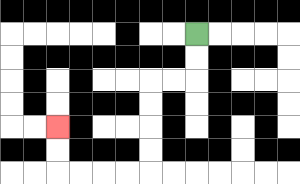{'start': '[8, 1]', 'end': '[2, 5]', 'path_directions': 'D,D,L,L,D,D,D,D,L,L,L,L,U,U', 'path_coordinates': '[[8, 1], [8, 2], [8, 3], [7, 3], [6, 3], [6, 4], [6, 5], [6, 6], [6, 7], [5, 7], [4, 7], [3, 7], [2, 7], [2, 6], [2, 5]]'}